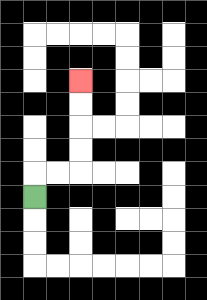{'start': '[1, 8]', 'end': '[3, 3]', 'path_directions': 'U,R,R,U,U,U,U', 'path_coordinates': '[[1, 8], [1, 7], [2, 7], [3, 7], [3, 6], [3, 5], [3, 4], [3, 3]]'}